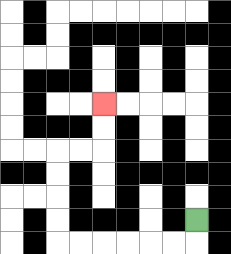{'start': '[8, 9]', 'end': '[4, 4]', 'path_directions': 'D,L,L,L,L,L,L,U,U,U,U,R,R,U,U', 'path_coordinates': '[[8, 9], [8, 10], [7, 10], [6, 10], [5, 10], [4, 10], [3, 10], [2, 10], [2, 9], [2, 8], [2, 7], [2, 6], [3, 6], [4, 6], [4, 5], [4, 4]]'}